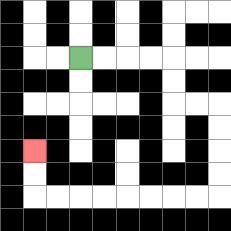{'start': '[3, 2]', 'end': '[1, 6]', 'path_directions': 'R,R,R,R,D,D,R,R,D,D,D,D,L,L,L,L,L,L,L,L,U,U', 'path_coordinates': '[[3, 2], [4, 2], [5, 2], [6, 2], [7, 2], [7, 3], [7, 4], [8, 4], [9, 4], [9, 5], [9, 6], [9, 7], [9, 8], [8, 8], [7, 8], [6, 8], [5, 8], [4, 8], [3, 8], [2, 8], [1, 8], [1, 7], [1, 6]]'}